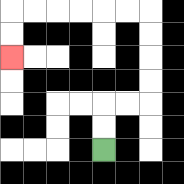{'start': '[4, 6]', 'end': '[0, 2]', 'path_directions': 'U,U,R,R,U,U,U,U,L,L,L,L,L,L,D,D', 'path_coordinates': '[[4, 6], [4, 5], [4, 4], [5, 4], [6, 4], [6, 3], [6, 2], [6, 1], [6, 0], [5, 0], [4, 0], [3, 0], [2, 0], [1, 0], [0, 0], [0, 1], [0, 2]]'}